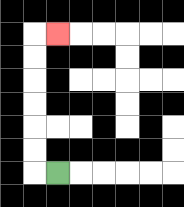{'start': '[2, 7]', 'end': '[2, 1]', 'path_directions': 'L,U,U,U,U,U,U,R', 'path_coordinates': '[[2, 7], [1, 7], [1, 6], [1, 5], [1, 4], [1, 3], [1, 2], [1, 1], [2, 1]]'}